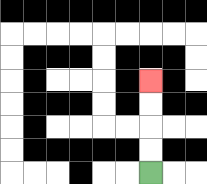{'start': '[6, 7]', 'end': '[6, 3]', 'path_directions': 'U,U,U,U', 'path_coordinates': '[[6, 7], [6, 6], [6, 5], [6, 4], [6, 3]]'}